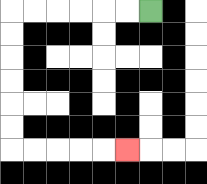{'start': '[6, 0]', 'end': '[5, 6]', 'path_directions': 'L,L,L,L,L,L,D,D,D,D,D,D,R,R,R,R,R', 'path_coordinates': '[[6, 0], [5, 0], [4, 0], [3, 0], [2, 0], [1, 0], [0, 0], [0, 1], [0, 2], [0, 3], [0, 4], [0, 5], [0, 6], [1, 6], [2, 6], [3, 6], [4, 6], [5, 6]]'}